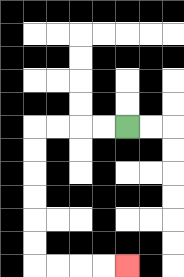{'start': '[5, 5]', 'end': '[5, 11]', 'path_directions': 'L,L,L,L,D,D,D,D,D,D,R,R,R,R', 'path_coordinates': '[[5, 5], [4, 5], [3, 5], [2, 5], [1, 5], [1, 6], [1, 7], [1, 8], [1, 9], [1, 10], [1, 11], [2, 11], [3, 11], [4, 11], [5, 11]]'}